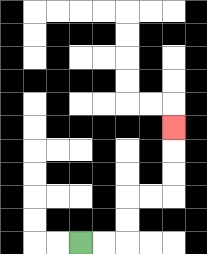{'start': '[3, 10]', 'end': '[7, 5]', 'path_directions': 'R,R,U,U,R,R,U,U,U', 'path_coordinates': '[[3, 10], [4, 10], [5, 10], [5, 9], [5, 8], [6, 8], [7, 8], [7, 7], [7, 6], [7, 5]]'}